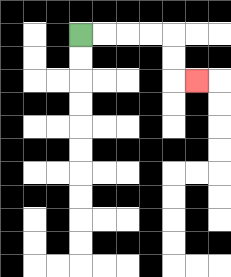{'start': '[3, 1]', 'end': '[8, 3]', 'path_directions': 'R,R,R,R,D,D,R', 'path_coordinates': '[[3, 1], [4, 1], [5, 1], [6, 1], [7, 1], [7, 2], [7, 3], [8, 3]]'}